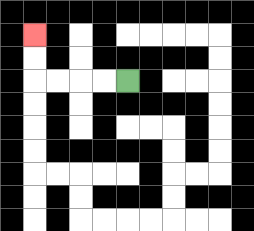{'start': '[5, 3]', 'end': '[1, 1]', 'path_directions': 'L,L,L,L,U,U', 'path_coordinates': '[[5, 3], [4, 3], [3, 3], [2, 3], [1, 3], [1, 2], [1, 1]]'}